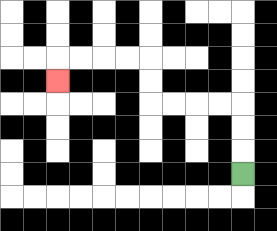{'start': '[10, 7]', 'end': '[2, 3]', 'path_directions': 'U,U,U,L,L,L,L,U,U,L,L,L,L,D', 'path_coordinates': '[[10, 7], [10, 6], [10, 5], [10, 4], [9, 4], [8, 4], [7, 4], [6, 4], [6, 3], [6, 2], [5, 2], [4, 2], [3, 2], [2, 2], [2, 3]]'}